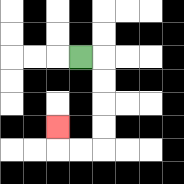{'start': '[3, 2]', 'end': '[2, 5]', 'path_directions': 'R,D,D,D,D,L,L,U', 'path_coordinates': '[[3, 2], [4, 2], [4, 3], [4, 4], [4, 5], [4, 6], [3, 6], [2, 6], [2, 5]]'}